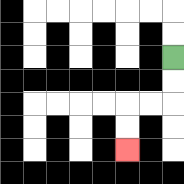{'start': '[7, 2]', 'end': '[5, 6]', 'path_directions': 'D,D,L,L,D,D', 'path_coordinates': '[[7, 2], [7, 3], [7, 4], [6, 4], [5, 4], [5, 5], [5, 6]]'}